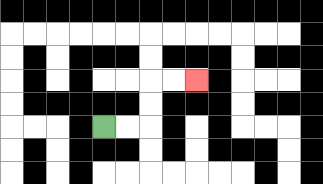{'start': '[4, 5]', 'end': '[8, 3]', 'path_directions': 'R,R,U,U,R,R', 'path_coordinates': '[[4, 5], [5, 5], [6, 5], [6, 4], [6, 3], [7, 3], [8, 3]]'}